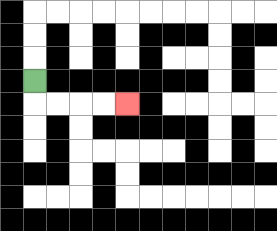{'start': '[1, 3]', 'end': '[5, 4]', 'path_directions': 'D,R,R,R,R', 'path_coordinates': '[[1, 3], [1, 4], [2, 4], [3, 4], [4, 4], [5, 4]]'}